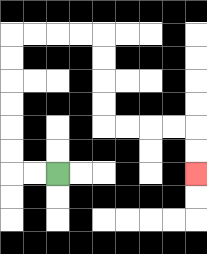{'start': '[2, 7]', 'end': '[8, 7]', 'path_directions': 'L,L,U,U,U,U,U,U,R,R,R,R,D,D,D,D,R,R,R,R,D,D', 'path_coordinates': '[[2, 7], [1, 7], [0, 7], [0, 6], [0, 5], [0, 4], [0, 3], [0, 2], [0, 1], [1, 1], [2, 1], [3, 1], [4, 1], [4, 2], [4, 3], [4, 4], [4, 5], [5, 5], [6, 5], [7, 5], [8, 5], [8, 6], [8, 7]]'}